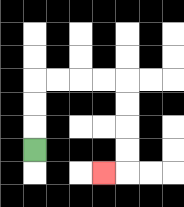{'start': '[1, 6]', 'end': '[4, 7]', 'path_directions': 'U,U,U,R,R,R,R,D,D,D,D,L', 'path_coordinates': '[[1, 6], [1, 5], [1, 4], [1, 3], [2, 3], [3, 3], [4, 3], [5, 3], [5, 4], [5, 5], [5, 6], [5, 7], [4, 7]]'}